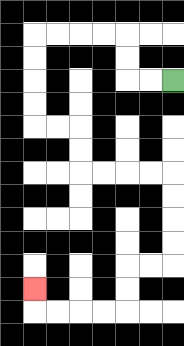{'start': '[7, 3]', 'end': '[1, 12]', 'path_directions': 'L,L,U,U,L,L,L,L,D,D,D,D,R,R,D,D,R,R,R,R,D,D,D,D,L,L,D,D,L,L,L,L,U', 'path_coordinates': '[[7, 3], [6, 3], [5, 3], [5, 2], [5, 1], [4, 1], [3, 1], [2, 1], [1, 1], [1, 2], [1, 3], [1, 4], [1, 5], [2, 5], [3, 5], [3, 6], [3, 7], [4, 7], [5, 7], [6, 7], [7, 7], [7, 8], [7, 9], [7, 10], [7, 11], [6, 11], [5, 11], [5, 12], [5, 13], [4, 13], [3, 13], [2, 13], [1, 13], [1, 12]]'}